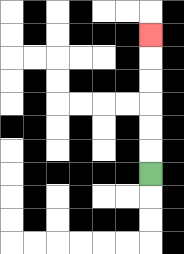{'start': '[6, 7]', 'end': '[6, 1]', 'path_directions': 'U,U,U,U,U,U', 'path_coordinates': '[[6, 7], [6, 6], [6, 5], [6, 4], [6, 3], [6, 2], [6, 1]]'}